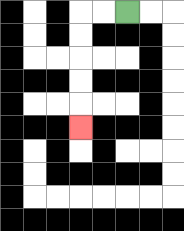{'start': '[5, 0]', 'end': '[3, 5]', 'path_directions': 'L,L,D,D,D,D,D', 'path_coordinates': '[[5, 0], [4, 0], [3, 0], [3, 1], [3, 2], [3, 3], [3, 4], [3, 5]]'}